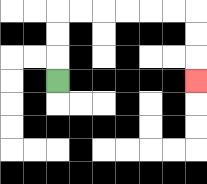{'start': '[2, 3]', 'end': '[8, 3]', 'path_directions': 'U,U,U,R,R,R,R,R,R,D,D,D', 'path_coordinates': '[[2, 3], [2, 2], [2, 1], [2, 0], [3, 0], [4, 0], [5, 0], [6, 0], [7, 0], [8, 0], [8, 1], [8, 2], [8, 3]]'}